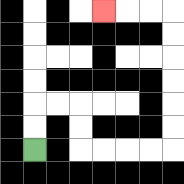{'start': '[1, 6]', 'end': '[4, 0]', 'path_directions': 'U,U,R,R,D,D,R,R,R,R,U,U,U,U,U,U,L,L,L', 'path_coordinates': '[[1, 6], [1, 5], [1, 4], [2, 4], [3, 4], [3, 5], [3, 6], [4, 6], [5, 6], [6, 6], [7, 6], [7, 5], [7, 4], [7, 3], [7, 2], [7, 1], [7, 0], [6, 0], [5, 0], [4, 0]]'}